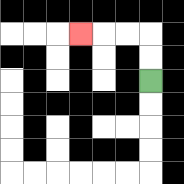{'start': '[6, 3]', 'end': '[3, 1]', 'path_directions': 'U,U,L,L,L', 'path_coordinates': '[[6, 3], [6, 2], [6, 1], [5, 1], [4, 1], [3, 1]]'}